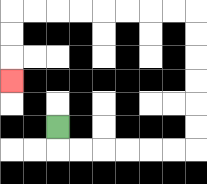{'start': '[2, 5]', 'end': '[0, 3]', 'path_directions': 'D,R,R,R,R,R,R,U,U,U,U,U,U,L,L,L,L,L,L,L,L,D,D,D', 'path_coordinates': '[[2, 5], [2, 6], [3, 6], [4, 6], [5, 6], [6, 6], [7, 6], [8, 6], [8, 5], [8, 4], [8, 3], [8, 2], [8, 1], [8, 0], [7, 0], [6, 0], [5, 0], [4, 0], [3, 0], [2, 0], [1, 0], [0, 0], [0, 1], [0, 2], [0, 3]]'}